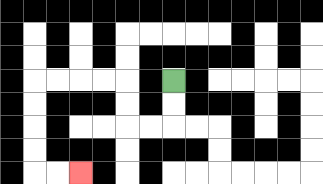{'start': '[7, 3]', 'end': '[3, 7]', 'path_directions': 'D,D,L,L,U,U,L,L,L,L,D,D,D,D,R,R', 'path_coordinates': '[[7, 3], [7, 4], [7, 5], [6, 5], [5, 5], [5, 4], [5, 3], [4, 3], [3, 3], [2, 3], [1, 3], [1, 4], [1, 5], [1, 6], [1, 7], [2, 7], [3, 7]]'}